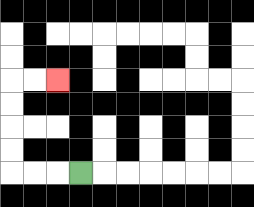{'start': '[3, 7]', 'end': '[2, 3]', 'path_directions': 'L,L,L,U,U,U,U,R,R', 'path_coordinates': '[[3, 7], [2, 7], [1, 7], [0, 7], [0, 6], [0, 5], [0, 4], [0, 3], [1, 3], [2, 3]]'}